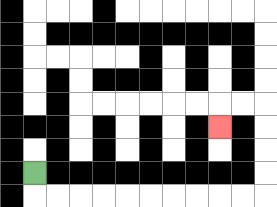{'start': '[1, 7]', 'end': '[9, 5]', 'path_directions': 'D,R,R,R,R,R,R,R,R,R,R,U,U,U,U,L,L,D', 'path_coordinates': '[[1, 7], [1, 8], [2, 8], [3, 8], [4, 8], [5, 8], [6, 8], [7, 8], [8, 8], [9, 8], [10, 8], [11, 8], [11, 7], [11, 6], [11, 5], [11, 4], [10, 4], [9, 4], [9, 5]]'}